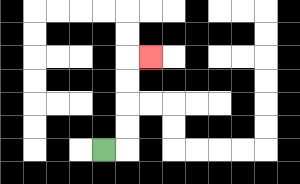{'start': '[4, 6]', 'end': '[6, 2]', 'path_directions': 'R,U,U,U,U,R', 'path_coordinates': '[[4, 6], [5, 6], [5, 5], [5, 4], [5, 3], [5, 2], [6, 2]]'}